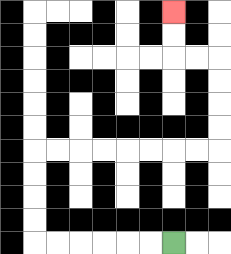{'start': '[7, 10]', 'end': '[7, 0]', 'path_directions': 'L,L,L,L,L,L,U,U,U,U,R,R,R,R,R,R,R,R,U,U,U,U,L,L,U,U', 'path_coordinates': '[[7, 10], [6, 10], [5, 10], [4, 10], [3, 10], [2, 10], [1, 10], [1, 9], [1, 8], [1, 7], [1, 6], [2, 6], [3, 6], [4, 6], [5, 6], [6, 6], [7, 6], [8, 6], [9, 6], [9, 5], [9, 4], [9, 3], [9, 2], [8, 2], [7, 2], [7, 1], [7, 0]]'}